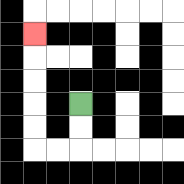{'start': '[3, 4]', 'end': '[1, 1]', 'path_directions': 'D,D,L,L,U,U,U,U,U', 'path_coordinates': '[[3, 4], [3, 5], [3, 6], [2, 6], [1, 6], [1, 5], [1, 4], [1, 3], [1, 2], [1, 1]]'}